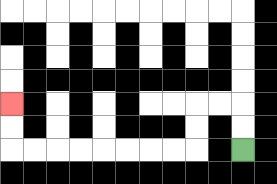{'start': '[10, 6]', 'end': '[0, 4]', 'path_directions': 'U,U,L,L,D,D,L,L,L,L,L,L,L,L,U,U', 'path_coordinates': '[[10, 6], [10, 5], [10, 4], [9, 4], [8, 4], [8, 5], [8, 6], [7, 6], [6, 6], [5, 6], [4, 6], [3, 6], [2, 6], [1, 6], [0, 6], [0, 5], [0, 4]]'}